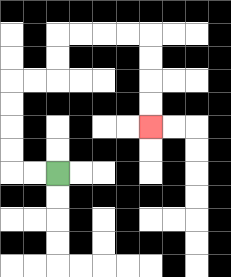{'start': '[2, 7]', 'end': '[6, 5]', 'path_directions': 'L,L,U,U,U,U,R,R,U,U,R,R,R,R,D,D,D,D', 'path_coordinates': '[[2, 7], [1, 7], [0, 7], [0, 6], [0, 5], [0, 4], [0, 3], [1, 3], [2, 3], [2, 2], [2, 1], [3, 1], [4, 1], [5, 1], [6, 1], [6, 2], [6, 3], [6, 4], [6, 5]]'}